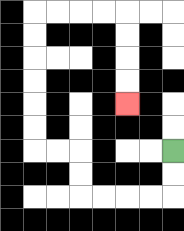{'start': '[7, 6]', 'end': '[5, 4]', 'path_directions': 'D,D,L,L,L,L,U,U,L,L,U,U,U,U,U,U,R,R,R,R,D,D,D,D', 'path_coordinates': '[[7, 6], [7, 7], [7, 8], [6, 8], [5, 8], [4, 8], [3, 8], [3, 7], [3, 6], [2, 6], [1, 6], [1, 5], [1, 4], [1, 3], [1, 2], [1, 1], [1, 0], [2, 0], [3, 0], [4, 0], [5, 0], [5, 1], [5, 2], [5, 3], [5, 4]]'}